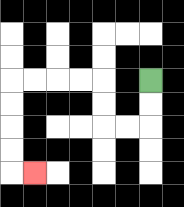{'start': '[6, 3]', 'end': '[1, 7]', 'path_directions': 'D,D,L,L,U,U,L,L,L,L,D,D,D,D,R', 'path_coordinates': '[[6, 3], [6, 4], [6, 5], [5, 5], [4, 5], [4, 4], [4, 3], [3, 3], [2, 3], [1, 3], [0, 3], [0, 4], [0, 5], [0, 6], [0, 7], [1, 7]]'}